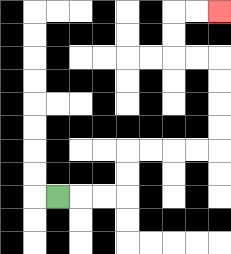{'start': '[2, 8]', 'end': '[9, 0]', 'path_directions': 'R,R,R,U,U,R,R,R,R,U,U,U,U,L,L,U,U,R,R', 'path_coordinates': '[[2, 8], [3, 8], [4, 8], [5, 8], [5, 7], [5, 6], [6, 6], [7, 6], [8, 6], [9, 6], [9, 5], [9, 4], [9, 3], [9, 2], [8, 2], [7, 2], [7, 1], [7, 0], [8, 0], [9, 0]]'}